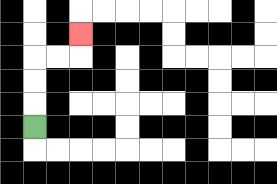{'start': '[1, 5]', 'end': '[3, 1]', 'path_directions': 'U,U,U,R,R,U', 'path_coordinates': '[[1, 5], [1, 4], [1, 3], [1, 2], [2, 2], [3, 2], [3, 1]]'}